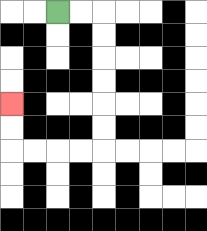{'start': '[2, 0]', 'end': '[0, 4]', 'path_directions': 'R,R,D,D,D,D,D,D,L,L,L,L,U,U', 'path_coordinates': '[[2, 0], [3, 0], [4, 0], [4, 1], [4, 2], [4, 3], [4, 4], [4, 5], [4, 6], [3, 6], [2, 6], [1, 6], [0, 6], [0, 5], [0, 4]]'}